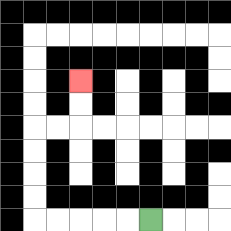{'start': '[6, 9]', 'end': '[3, 3]', 'path_directions': 'L,L,L,L,L,U,U,U,U,R,R,U,U', 'path_coordinates': '[[6, 9], [5, 9], [4, 9], [3, 9], [2, 9], [1, 9], [1, 8], [1, 7], [1, 6], [1, 5], [2, 5], [3, 5], [3, 4], [3, 3]]'}